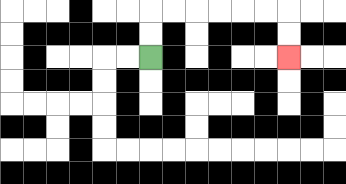{'start': '[6, 2]', 'end': '[12, 2]', 'path_directions': 'U,U,R,R,R,R,R,R,D,D', 'path_coordinates': '[[6, 2], [6, 1], [6, 0], [7, 0], [8, 0], [9, 0], [10, 0], [11, 0], [12, 0], [12, 1], [12, 2]]'}